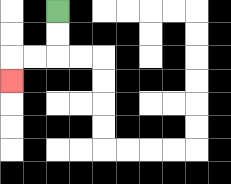{'start': '[2, 0]', 'end': '[0, 3]', 'path_directions': 'D,D,L,L,D', 'path_coordinates': '[[2, 0], [2, 1], [2, 2], [1, 2], [0, 2], [0, 3]]'}